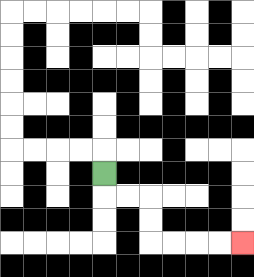{'start': '[4, 7]', 'end': '[10, 10]', 'path_directions': 'D,R,R,D,D,R,R,R,R', 'path_coordinates': '[[4, 7], [4, 8], [5, 8], [6, 8], [6, 9], [6, 10], [7, 10], [8, 10], [9, 10], [10, 10]]'}